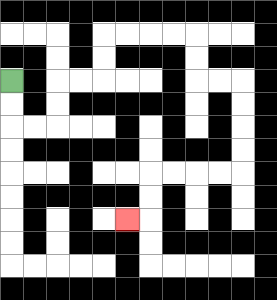{'start': '[0, 3]', 'end': '[5, 9]', 'path_directions': 'D,D,R,R,U,U,R,R,U,U,R,R,R,R,D,D,R,R,D,D,D,D,L,L,L,L,D,D,L', 'path_coordinates': '[[0, 3], [0, 4], [0, 5], [1, 5], [2, 5], [2, 4], [2, 3], [3, 3], [4, 3], [4, 2], [4, 1], [5, 1], [6, 1], [7, 1], [8, 1], [8, 2], [8, 3], [9, 3], [10, 3], [10, 4], [10, 5], [10, 6], [10, 7], [9, 7], [8, 7], [7, 7], [6, 7], [6, 8], [6, 9], [5, 9]]'}